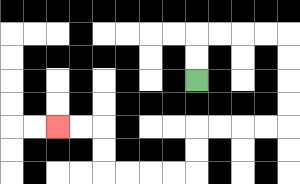{'start': '[8, 3]', 'end': '[2, 5]', 'path_directions': 'U,U,R,R,R,R,D,D,D,D,L,L,L,L,D,D,L,L,L,L,U,U,L,L', 'path_coordinates': '[[8, 3], [8, 2], [8, 1], [9, 1], [10, 1], [11, 1], [12, 1], [12, 2], [12, 3], [12, 4], [12, 5], [11, 5], [10, 5], [9, 5], [8, 5], [8, 6], [8, 7], [7, 7], [6, 7], [5, 7], [4, 7], [4, 6], [4, 5], [3, 5], [2, 5]]'}